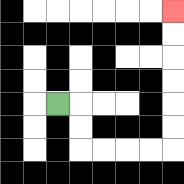{'start': '[2, 4]', 'end': '[7, 0]', 'path_directions': 'R,D,D,R,R,R,R,U,U,U,U,U,U', 'path_coordinates': '[[2, 4], [3, 4], [3, 5], [3, 6], [4, 6], [5, 6], [6, 6], [7, 6], [7, 5], [7, 4], [7, 3], [7, 2], [7, 1], [7, 0]]'}